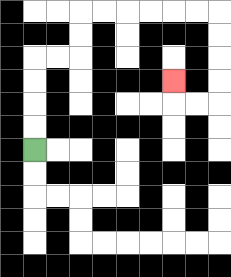{'start': '[1, 6]', 'end': '[7, 3]', 'path_directions': 'U,U,U,U,R,R,U,U,R,R,R,R,R,R,D,D,D,D,L,L,U', 'path_coordinates': '[[1, 6], [1, 5], [1, 4], [1, 3], [1, 2], [2, 2], [3, 2], [3, 1], [3, 0], [4, 0], [5, 0], [6, 0], [7, 0], [8, 0], [9, 0], [9, 1], [9, 2], [9, 3], [9, 4], [8, 4], [7, 4], [7, 3]]'}